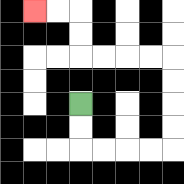{'start': '[3, 4]', 'end': '[1, 0]', 'path_directions': 'D,D,R,R,R,R,U,U,U,U,L,L,L,L,U,U,L,L', 'path_coordinates': '[[3, 4], [3, 5], [3, 6], [4, 6], [5, 6], [6, 6], [7, 6], [7, 5], [7, 4], [7, 3], [7, 2], [6, 2], [5, 2], [4, 2], [3, 2], [3, 1], [3, 0], [2, 0], [1, 0]]'}